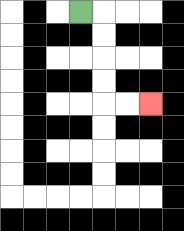{'start': '[3, 0]', 'end': '[6, 4]', 'path_directions': 'R,D,D,D,D,R,R', 'path_coordinates': '[[3, 0], [4, 0], [4, 1], [4, 2], [4, 3], [4, 4], [5, 4], [6, 4]]'}